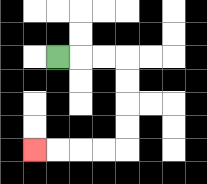{'start': '[2, 2]', 'end': '[1, 6]', 'path_directions': 'R,R,R,D,D,D,D,L,L,L,L', 'path_coordinates': '[[2, 2], [3, 2], [4, 2], [5, 2], [5, 3], [5, 4], [5, 5], [5, 6], [4, 6], [3, 6], [2, 6], [1, 6]]'}